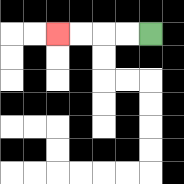{'start': '[6, 1]', 'end': '[2, 1]', 'path_directions': 'L,L,L,L', 'path_coordinates': '[[6, 1], [5, 1], [4, 1], [3, 1], [2, 1]]'}